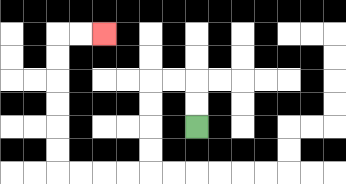{'start': '[8, 5]', 'end': '[4, 1]', 'path_directions': 'U,U,L,L,D,D,D,D,L,L,L,L,U,U,U,U,U,U,R,R', 'path_coordinates': '[[8, 5], [8, 4], [8, 3], [7, 3], [6, 3], [6, 4], [6, 5], [6, 6], [6, 7], [5, 7], [4, 7], [3, 7], [2, 7], [2, 6], [2, 5], [2, 4], [2, 3], [2, 2], [2, 1], [3, 1], [4, 1]]'}